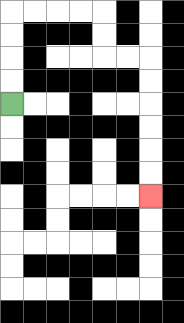{'start': '[0, 4]', 'end': '[6, 8]', 'path_directions': 'U,U,U,U,R,R,R,R,D,D,R,R,D,D,D,D,D,D', 'path_coordinates': '[[0, 4], [0, 3], [0, 2], [0, 1], [0, 0], [1, 0], [2, 0], [3, 0], [4, 0], [4, 1], [4, 2], [5, 2], [6, 2], [6, 3], [6, 4], [6, 5], [6, 6], [6, 7], [6, 8]]'}